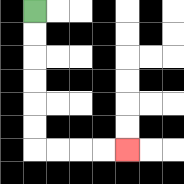{'start': '[1, 0]', 'end': '[5, 6]', 'path_directions': 'D,D,D,D,D,D,R,R,R,R', 'path_coordinates': '[[1, 0], [1, 1], [1, 2], [1, 3], [1, 4], [1, 5], [1, 6], [2, 6], [3, 6], [4, 6], [5, 6]]'}